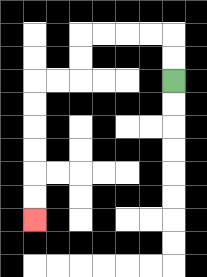{'start': '[7, 3]', 'end': '[1, 9]', 'path_directions': 'U,U,L,L,L,L,D,D,L,L,D,D,D,D,D,D', 'path_coordinates': '[[7, 3], [7, 2], [7, 1], [6, 1], [5, 1], [4, 1], [3, 1], [3, 2], [3, 3], [2, 3], [1, 3], [1, 4], [1, 5], [1, 6], [1, 7], [1, 8], [1, 9]]'}